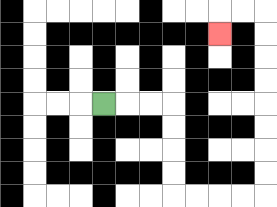{'start': '[4, 4]', 'end': '[9, 1]', 'path_directions': 'R,R,R,D,D,D,D,R,R,R,R,U,U,U,U,U,U,U,U,L,L,D', 'path_coordinates': '[[4, 4], [5, 4], [6, 4], [7, 4], [7, 5], [7, 6], [7, 7], [7, 8], [8, 8], [9, 8], [10, 8], [11, 8], [11, 7], [11, 6], [11, 5], [11, 4], [11, 3], [11, 2], [11, 1], [11, 0], [10, 0], [9, 0], [9, 1]]'}